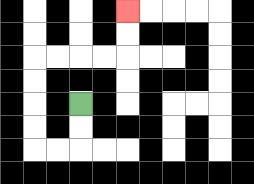{'start': '[3, 4]', 'end': '[5, 0]', 'path_directions': 'D,D,L,L,U,U,U,U,R,R,R,R,U,U', 'path_coordinates': '[[3, 4], [3, 5], [3, 6], [2, 6], [1, 6], [1, 5], [1, 4], [1, 3], [1, 2], [2, 2], [3, 2], [4, 2], [5, 2], [5, 1], [5, 0]]'}